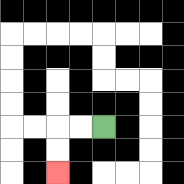{'start': '[4, 5]', 'end': '[2, 7]', 'path_directions': 'L,L,D,D', 'path_coordinates': '[[4, 5], [3, 5], [2, 5], [2, 6], [2, 7]]'}